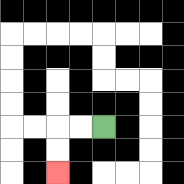{'start': '[4, 5]', 'end': '[2, 7]', 'path_directions': 'L,L,D,D', 'path_coordinates': '[[4, 5], [3, 5], [2, 5], [2, 6], [2, 7]]'}